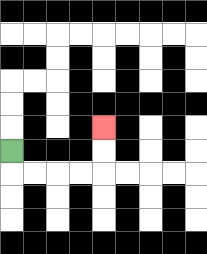{'start': '[0, 6]', 'end': '[4, 5]', 'path_directions': 'D,R,R,R,R,U,U', 'path_coordinates': '[[0, 6], [0, 7], [1, 7], [2, 7], [3, 7], [4, 7], [4, 6], [4, 5]]'}